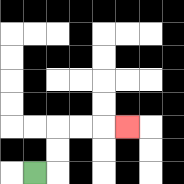{'start': '[1, 7]', 'end': '[5, 5]', 'path_directions': 'R,U,U,R,R,R', 'path_coordinates': '[[1, 7], [2, 7], [2, 6], [2, 5], [3, 5], [4, 5], [5, 5]]'}